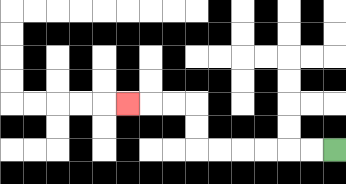{'start': '[14, 6]', 'end': '[5, 4]', 'path_directions': 'L,L,L,L,L,L,U,U,L,L,L', 'path_coordinates': '[[14, 6], [13, 6], [12, 6], [11, 6], [10, 6], [9, 6], [8, 6], [8, 5], [8, 4], [7, 4], [6, 4], [5, 4]]'}